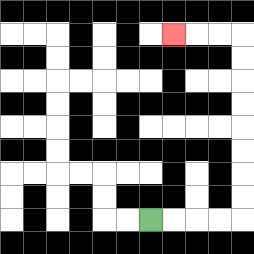{'start': '[6, 9]', 'end': '[7, 1]', 'path_directions': 'R,R,R,R,U,U,U,U,U,U,U,U,L,L,L', 'path_coordinates': '[[6, 9], [7, 9], [8, 9], [9, 9], [10, 9], [10, 8], [10, 7], [10, 6], [10, 5], [10, 4], [10, 3], [10, 2], [10, 1], [9, 1], [8, 1], [7, 1]]'}